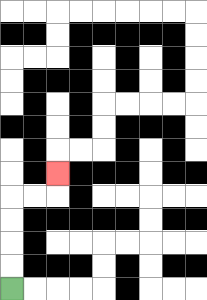{'start': '[0, 12]', 'end': '[2, 7]', 'path_directions': 'U,U,U,U,R,R,U', 'path_coordinates': '[[0, 12], [0, 11], [0, 10], [0, 9], [0, 8], [1, 8], [2, 8], [2, 7]]'}